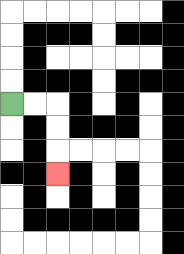{'start': '[0, 4]', 'end': '[2, 7]', 'path_directions': 'R,R,D,D,D', 'path_coordinates': '[[0, 4], [1, 4], [2, 4], [2, 5], [2, 6], [2, 7]]'}